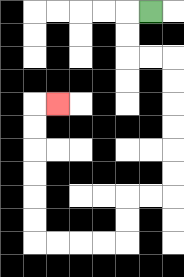{'start': '[6, 0]', 'end': '[2, 4]', 'path_directions': 'L,D,D,R,R,D,D,D,D,D,D,L,L,D,D,L,L,L,L,U,U,U,U,U,U,R', 'path_coordinates': '[[6, 0], [5, 0], [5, 1], [5, 2], [6, 2], [7, 2], [7, 3], [7, 4], [7, 5], [7, 6], [7, 7], [7, 8], [6, 8], [5, 8], [5, 9], [5, 10], [4, 10], [3, 10], [2, 10], [1, 10], [1, 9], [1, 8], [1, 7], [1, 6], [1, 5], [1, 4], [2, 4]]'}